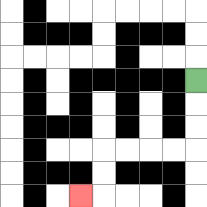{'start': '[8, 3]', 'end': '[3, 8]', 'path_directions': 'D,D,D,L,L,L,L,D,D,L', 'path_coordinates': '[[8, 3], [8, 4], [8, 5], [8, 6], [7, 6], [6, 6], [5, 6], [4, 6], [4, 7], [4, 8], [3, 8]]'}